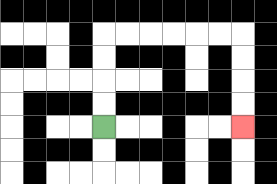{'start': '[4, 5]', 'end': '[10, 5]', 'path_directions': 'U,U,U,U,R,R,R,R,R,R,D,D,D,D', 'path_coordinates': '[[4, 5], [4, 4], [4, 3], [4, 2], [4, 1], [5, 1], [6, 1], [7, 1], [8, 1], [9, 1], [10, 1], [10, 2], [10, 3], [10, 4], [10, 5]]'}